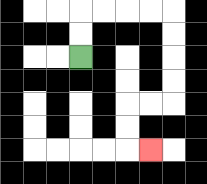{'start': '[3, 2]', 'end': '[6, 6]', 'path_directions': 'U,U,R,R,R,R,D,D,D,D,L,L,D,D,R', 'path_coordinates': '[[3, 2], [3, 1], [3, 0], [4, 0], [5, 0], [6, 0], [7, 0], [7, 1], [7, 2], [7, 3], [7, 4], [6, 4], [5, 4], [5, 5], [5, 6], [6, 6]]'}